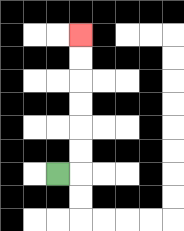{'start': '[2, 7]', 'end': '[3, 1]', 'path_directions': 'R,U,U,U,U,U,U', 'path_coordinates': '[[2, 7], [3, 7], [3, 6], [3, 5], [3, 4], [3, 3], [3, 2], [3, 1]]'}